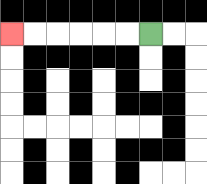{'start': '[6, 1]', 'end': '[0, 1]', 'path_directions': 'L,L,L,L,L,L', 'path_coordinates': '[[6, 1], [5, 1], [4, 1], [3, 1], [2, 1], [1, 1], [0, 1]]'}